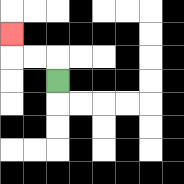{'start': '[2, 3]', 'end': '[0, 1]', 'path_directions': 'U,L,L,U', 'path_coordinates': '[[2, 3], [2, 2], [1, 2], [0, 2], [0, 1]]'}